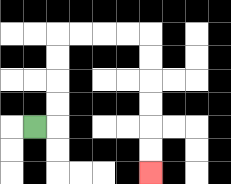{'start': '[1, 5]', 'end': '[6, 7]', 'path_directions': 'R,U,U,U,U,R,R,R,R,D,D,D,D,D,D', 'path_coordinates': '[[1, 5], [2, 5], [2, 4], [2, 3], [2, 2], [2, 1], [3, 1], [4, 1], [5, 1], [6, 1], [6, 2], [6, 3], [6, 4], [6, 5], [6, 6], [6, 7]]'}